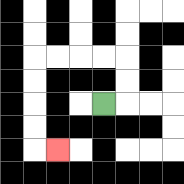{'start': '[4, 4]', 'end': '[2, 6]', 'path_directions': 'R,U,U,L,L,L,L,D,D,D,D,R', 'path_coordinates': '[[4, 4], [5, 4], [5, 3], [5, 2], [4, 2], [3, 2], [2, 2], [1, 2], [1, 3], [1, 4], [1, 5], [1, 6], [2, 6]]'}